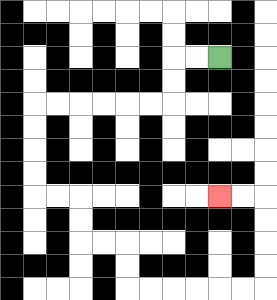{'start': '[9, 2]', 'end': '[9, 8]', 'path_directions': 'L,L,D,D,L,L,L,L,L,L,D,D,D,D,R,R,D,D,R,R,D,D,R,R,R,R,R,R,U,U,U,U,L,L', 'path_coordinates': '[[9, 2], [8, 2], [7, 2], [7, 3], [7, 4], [6, 4], [5, 4], [4, 4], [3, 4], [2, 4], [1, 4], [1, 5], [1, 6], [1, 7], [1, 8], [2, 8], [3, 8], [3, 9], [3, 10], [4, 10], [5, 10], [5, 11], [5, 12], [6, 12], [7, 12], [8, 12], [9, 12], [10, 12], [11, 12], [11, 11], [11, 10], [11, 9], [11, 8], [10, 8], [9, 8]]'}